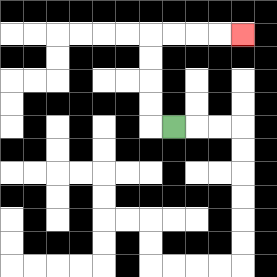{'start': '[7, 5]', 'end': '[10, 1]', 'path_directions': 'L,U,U,U,U,R,R,R,R', 'path_coordinates': '[[7, 5], [6, 5], [6, 4], [6, 3], [6, 2], [6, 1], [7, 1], [8, 1], [9, 1], [10, 1]]'}